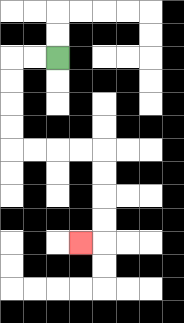{'start': '[2, 2]', 'end': '[3, 10]', 'path_directions': 'L,L,D,D,D,D,R,R,R,R,D,D,D,D,L', 'path_coordinates': '[[2, 2], [1, 2], [0, 2], [0, 3], [0, 4], [0, 5], [0, 6], [1, 6], [2, 6], [3, 6], [4, 6], [4, 7], [4, 8], [4, 9], [4, 10], [3, 10]]'}